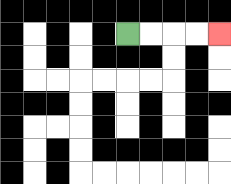{'start': '[5, 1]', 'end': '[9, 1]', 'path_directions': 'R,R,R,R', 'path_coordinates': '[[5, 1], [6, 1], [7, 1], [8, 1], [9, 1]]'}